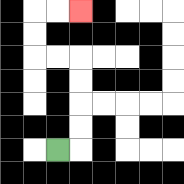{'start': '[2, 6]', 'end': '[3, 0]', 'path_directions': 'R,U,U,U,U,L,L,U,U,R,R', 'path_coordinates': '[[2, 6], [3, 6], [3, 5], [3, 4], [3, 3], [3, 2], [2, 2], [1, 2], [1, 1], [1, 0], [2, 0], [3, 0]]'}